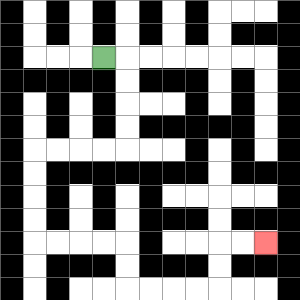{'start': '[4, 2]', 'end': '[11, 10]', 'path_directions': 'R,D,D,D,D,L,L,L,L,D,D,D,D,R,R,R,R,D,D,R,R,R,R,U,U,R,R', 'path_coordinates': '[[4, 2], [5, 2], [5, 3], [5, 4], [5, 5], [5, 6], [4, 6], [3, 6], [2, 6], [1, 6], [1, 7], [1, 8], [1, 9], [1, 10], [2, 10], [3, 10], [4, 10], [5, 10], [5, 11], [5, 12], [6, 12], [7, 12], [8, 12], [9, 12], [9, 11], [9, 10], [10, 10], [11, 10]]'}